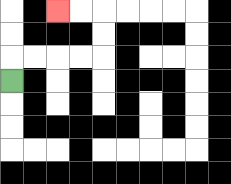{'start': '[0, 3]', 'end': '[2, 0]', 'path_directions': 'U,R,R,R,R,U,U,L,L', 'path_coordinates': '[[0, 3], [0, 2], [1, 2], [2, 2], [3, 2], [4, 2], [4, 1], [4, 0], [3, 0], [2, 0]]'}